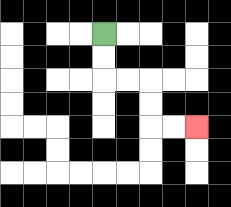{'start': '[4, 1]', 'end': '[8, 5]', 'path_directions': 'D,D,R,R,D,D,R,R', 'path_coordinates': '[[4, 1], [4, 2], [4, 3], [5, 3], [6, 3], [6, 4], [6, 5], [7, 5], [8, 5]]'}